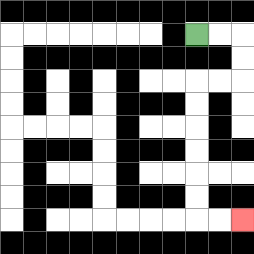{'start': '[8, 1]', 'end': '[10, 9]', 'path_directions': 'R,R,D,D,L,L,D,D,D,D,D,D,R,R', 'path_coordinates': '[[8, 1], [9, 1], [10, 1], [10, 2], [10, 3], [9, 3], [8, 3], [8, 4], [8, 5], [8, 6], [8, 7], [8, 8], [8, 9], [9, 9], [10, 9]]'}